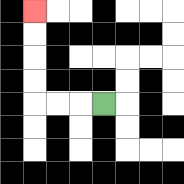{'start': '[4, 4]', 'end': '[1, 0]', 'path_directions': 'L,L,L,U,U,U,U', 'path_coordinates': '[[4, 4], [3, 4], [2, 4], [1, 4], [1, 3], [1, 2], [1, 1], [1, 0]]'}